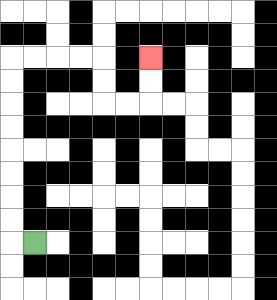{'start': '[1, 10]', 'end': '[6, 2]', 'path_directions': 'L,U,U,U,U,U,U,U,U,R,R,R,R,D,D,R,R,U,U', 'path_coordinates': '[[1, 10], [0, 10], [0, 9], [0, 8], [0, 7], [0, 6], [0, 5], [0, 4], [0, 3], [0, 2], [1, 2], [2, 2], [3, 2], [4, 2], [4, 3], [4, 4], [5, 4], [6, 4], [6, 3], [6, 2]]'}